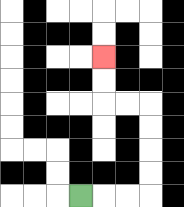{'start': '[3, 8]', 'end': '[4, 2]', 'path_directions': 'R,R,R,U,U,U,U,L,L,U,U', 'path_coordinates': '[[3, 8], [4, 8], [5, 8], [6, 8], [6, 7], [6, 6], [6, 5], [6, 4], [5, 4], [4, 4], [4, 3], [4, 2]]'}